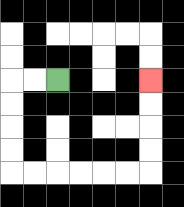{'start': '[2, 3]', 'end': '[6, 3]', 'path_directions': 'L,L,D,D,D,D,R,R,R,R,R,R,U,U,U,U', 'path_coordinates': '[[2, 3], [1, 3], [0, 3], [0, 4], [0, 5], [0, 6], [0, 7], [1, 7], [2, 7], [3, 7], [4, 7], [5, 7], [6, 7], [6, 6], [6, 5], [6, 4], [6, 3]]'}